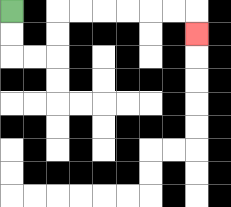{'start': '[0, 0]', 'end': '[8, 1]', 'path_directions': 'D,D,R,R,U,U,R,R,R,R,R,R,D', 'path_coordinates': '[[0, 0], [0, 1], [0, 2], [1, 2], [2, 2], [2, 1], [2, 0], [3, 0], [4, 0], [5, 0], [6, 0], [7, 0], [8, 0], [8, 1]]'}